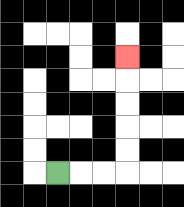{'start': '[2, 7]', 'end': '[5, 2]', 'path_directions': 'R,R,R,U,U,U,U,U', 'path_coordinates': '[[2, 7], [3, 7], [4, 7], [5, 7], [5, 6], [5, 5], [5, 4], [5, 3], [5, 2]]'}